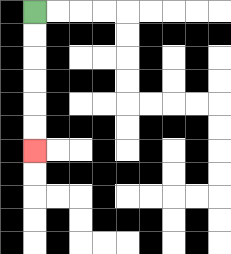{'start': '[1, 0]', 'end': '[1, 6]', 'path_directions': 'D,D,D,D,D,D', 'path_coordinates': '[[1, 0], [1, 1], [1, 2], [1, 3], [1, 4], [1, 5], [1, 6]]'}